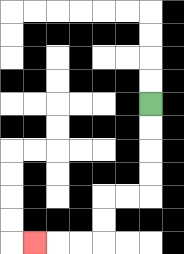{'start': '[6, 4]', 'end': '[1, 10]', 'path_directions': 'D,D,D,D,L,L,D,D,L,L,L', 'path_coordinates': '[[6, 4], [6, 5], [6, 6], [6, 7], [6, 8], [5, 8], [4, 8], [4, 9], [4, 10], [3, 10], [2, 10], [1, 10]]'}